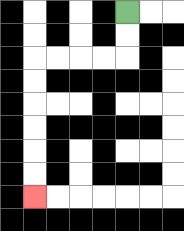{'start': '[5, 0]', 'end': '[1, 8]', 'path_directions': 'D,D,L,L,L,L,D,D,D,D,D,D', 'path_coordinates': '[[5, 0], [5, 1], [5, 2], [4, 2], [3, 2], [2, 2], [1, 2], [1, 3], [1, 4], [1, 5], [1, 6], [1, 7], [1, 8]]'}